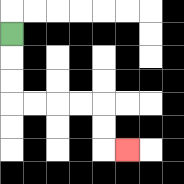{'start': '[0, 1]', 'end': '[5, 6]', 'path_directions': 'D,D,D,R,R,R,R,D,D,R', 'path_coordinates': '[[0, 1], [0, 2], [0, 3], [0, 4], [1, 4], [2, 4], [3, 4], [4, 4], [4, 5], [4, 6], [5, 6]]'}